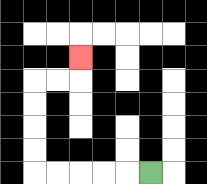{'start': '[6, 7]', 'end': '[3, 2]', 'path_directions': 'L,L,L,L,L,U,U,U,U,R,R,U', 'path_coordinates': '[[6, 7], [5, 7], [4, 7], [3, 7], [2, 7], [1, 7], [1, 6], [1, 5], [1, 4], [1, 3], [2, 3], [3, 3], [3, 2]]'}